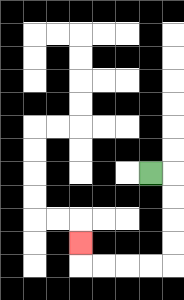{'start': '[6, 7]', 'end': '[3, 10]', 'path_directions': 'R,D,D,D,D,L,L,L,L,U', 'path_coordinates': '[[6, 7], [7, 7], [7, 8], [7, 9], [7, 10], [7, 11], [6, 11], [5, 11], [4, 11], [3, 11], [3, 10]]'}